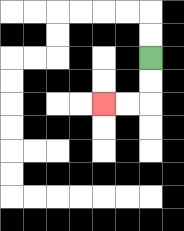{'start': '[6, 2]', 'end': '[4, 4]', 'path_directions': 'D,D,L,L', 'path_coordinates': '[[6, 2], [6, 3], [6, 4], [5, 4], [4, 4]]'}